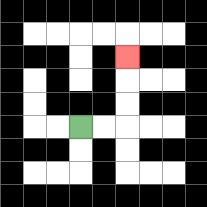{'start': '[3, 5]', 'end': '[5, 2]', 'path_directions': 'R,R,U,U,U', 'path_coordinates': '[[3, 5], [4, 5], [5, 5], [5, 4], [5, 3], [5, 2]]'}